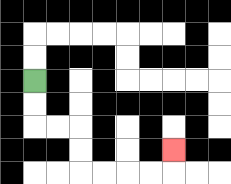{'start': '[1, 3]', 'end': '[7, 6]', 'path_directions': 'D,D,R,R,D,D,R,R,R,R,U', 'path_coordinates': '[[1, 3], [1, 4], [1, 5], [2, 5], [3, 5], [3, 6], [3, 7], [4, 7], [5, 7], [6, 7], [7, 7], [7, 6]]'}